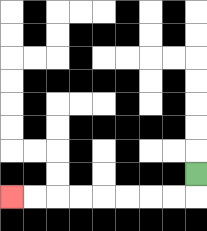{'start': '[8, 7]', 'end': '[0, 8]', 'path_directions': 'D,L,L,L,L,L,L,L,L', 'path_coordinates': '[[8, 7], [8, 8], [7, 8], [6, 8], [5, 8], [4, 8], [3, 8], [2, 8], [1, 8], [0, 8]]'}